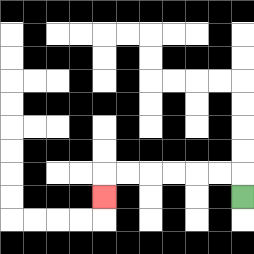{'start': '[10, 8]', 'end': '[4, 8]', 'path_directions': 'U,L,L,L,L,L,L,D', 'path_coordinates': '[[10, 8], [10, 7], [9, 7], [8, 7], [7, 7], [6, 7], [5, 7], [4, 7], [4, 8]]'}